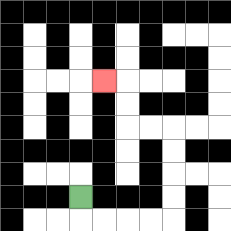{'start': '[3, 8]', 'end': '[4, 3]', 'path_directions': 'D,R,R,R,R,U,U,U,U,L,L,U,U,L', 'path_coordinates': '[[3, 8], [3, 9], [4, 9], [5, 9], [6, 9], [7, 9], [7, 8], [7, 7], [7, 6], [7, 5], [6, 5], [5, 5], [5, 4], [5, 3], [4, 3]]'}